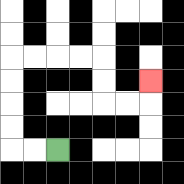{'start': '[2, 6]', 'end': '[6, 3]', 'path_directions': 'L,L,U,U,U,U,R,R,R,R,D,D,R,R,U', 'path_coordinates': '[[2, 6], [1, 6], [0, 6], [0, 5], [0, 4], [0, 3], [0, 2], [1, 2], [2, 2], [3, 2], [4, 2], [4, 3], [4, 4], [5, 4], [6, 4], [6, 3]]'}